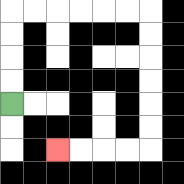{'start': '[0, 4]', 'end': '[2, 6]', 'path_directions': 'U,U,U,U,R,R,R,R,R,R,D,D,D,D,D,D,L,L,L,L', 'path_coordinates': '[[0, 4], [0, 3], [0, 2], [0, 1], [0, 0], [1, 0], [2, 0], [3, 0], [4, 0], [5, 0], [6, 0], [6, 1], [6, 2], [6, 3], [6, 4], [6, 5], [6, 6], [5, 6], [4, 6], [3, 6], [2, 6]]'}